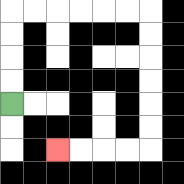{'start': '[0, 4]', 'end': '[2, 6]', 'path_directions': 'U,U,U,U,R,R,R,R,R,R,D,D,D,D,D,D,L,L,L,L', 'path_coordinates': '[[0, 4], [0, 3], [0, 2], [0, 1], [0, 0], [1, 0], [2, 0], [3, 0], [4, 0], [5, 0], [6, 0], [6, 1], [6, 2], [6, 3], [6, 4], [6, 5], [6, 6], [5, 6], [4, 6], [3, 6], [2, 6]]'}